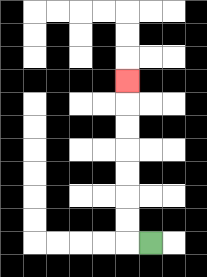{'start': '[6, 10]', 'end': '[5, 3]', 'path_directions': 'L,U,U,U,U,U,U,U', 'path_coordinates': '[[6, 10], [5, 10], [5, 9], [5, 8], [5, 7], [5, 6], [5, 5], [5, 4], [5, 3]]'}